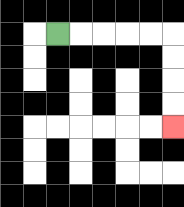{'start': '[2, 1]', 'end': '[7, 5]', 'path_directions': 'R,R,R,R,R,D,D,D,D', 'path_coordinates': '[[2, 1], [3, 1], [4, 1], [5, 1], [6, 1], [7, 1], [7, 2], [7, 3], [7, 4], [7, 5]]'}